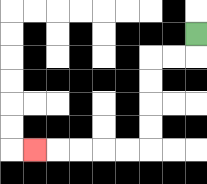{'start': '[8, 1]', 'end': '[1, 6]', 'path_directions': 'D,L,L,D,D,D,D,L,L,L,L,L', 'path_coordinates': '[[8, 1], [8, 2], [7, 2], [6, 2], [6, 3], [6, 4], [6, 5], [6, 6], [5, 6], [4, 6], [3, 6], [2, 6], [1, 6]]'}